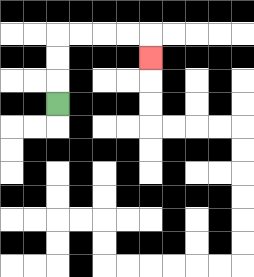{'start': '[2, 4]', 'end': '[6, 2]', 'path_directions': 'U,U,U,R,R,R,R,D', 'path_coordinates': '[[2, 4], [2, 3], [2, 2], [2, 1], [3, 1], [4, 1], [5, 1], [6, 1], [6, 2]]'}